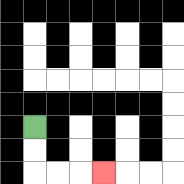{'start': '[1, 5]', 'end': '[4, 7]', 'path_directions': 'D,D,R,R,R', 'path_coordinates': '[[1, 5], [1, 6], [1, 7], [2, 7], [3, 7], [4, 7]]'}